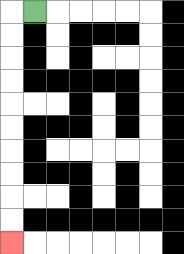{'start': '[1, 0]', 'end': '[0, 10]', 'path_directions': 'L,D,D,D,D,D,D,D,D,D,D', 'path_coordinates': '[[1, 0], [0, 0], [0, 1], [0, 2], [0, 3], [0, 4], [0, 5], [0, 6], [0, 7], [0, 8], [0, 9], [0, 10]]'}